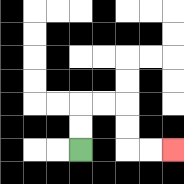{'start': '[3, 6]', 'end': '[7, 6]', 'path_directions': 'U,U,R,R,D,D,R,R', 'path_coordinates': '[[3, 6], [3, 5], [3, 4], [4, 4], [5, 4], [5, 5], [5, 6], [6, 6], [7, 6]]'}